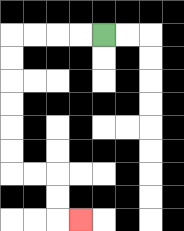{'start': '[4, 1]', 'end': '[3, 9]', 'path_directions': 'L,L,L,L,D,D,D,D,D,D,R,R,D,D,R', 'path_coordinates': '[[4, 1], [3, 1], [2, 1], [1, 1], [0, 1], [0, 2], [0, 3], [0, 4], [0, 5], [0, 6], [0, 7], [1, 7], [2, 7], [2, 8], [2, 9], [3, 9]]'}